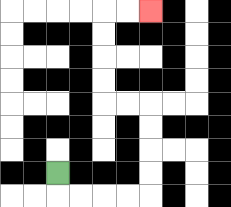{'start': '[2, 7]', 'end': '[6, 0]', 'path_directions': 'D,R,R,R,R,U,U,U,U,L,L,U,U,U,U,R,R', 'path_coordinates': '[[2, 7], [2, 8], [3, 8], [4, 8], [5, 8], [6, 8], [6, 7], [6, 6], [6, 5], [6, 4], [5, 4], [4, 4], [4, 3], [4, 2], [4, 1], [4, 0], [5, 0], [6, 0]]'}